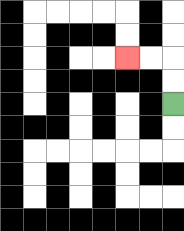{'start': '[7, 4]', 'end': '[5, 2]', 'path_directions': 'U,U,L,L', 'path_coordinates': '[[7, 4], [7, 3], [7, 2], [6, 2], [5, 2]]'}